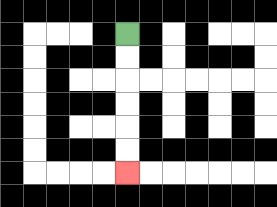{'start': '[5, 1]', 'end': '[5, 7]', 'path_directions': 'D,D,D,D,D,D', 'path_coordinates': '[[5, 1], [5, 2], [5, 3], [5, 4], [5, 5], [5, 6], [5, 7]]'}